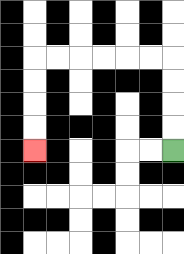{'start': '[7, 6]', 'end': '[1, 6]', 'path_directions': 'U,U,U,U,L,L,L,L,L,L,D,D,D,D', 'path_coordinates': '[[7, 6], [7, 5], [7, 4], [7, 3], [7, 2], [6, 2], [5, 2], [4, 2], [3, 2], [2, 2], [1, 2], [1, 3], [1, 4], [1, 5], [1, 6]]'}